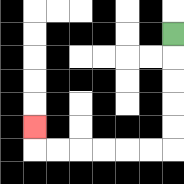{'start': '[7, 1]', 'end': '[1, 5]', 'path_directions': 'D,D,D,D,D,L,L,L,L,L,L,U', 'path_coordinates': '[[7, 1], [7, 2], [7, 3], [7, 4], [7, 5], [7, 6], [6, 6], [5, 6], [4, 6], [3, 6], [2, 6], [1, 6], [1, 5]]'}